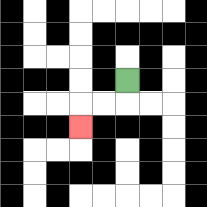{'start': '[5, 3]', 'end': '[3, 5]', 'path_directions': 'D,L,L,D', 'path_coordinates': '[[5, 3], [5, 4], [4, 4], [3, 4], [3, 5]]'}